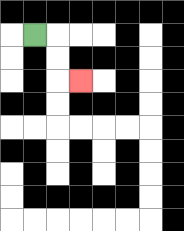{'start': '[1, 1]', 'end': '[3, 3]', 'path_directions': 'R,D,D,R', 'path_coordinates': '[[1, 1], [2, 1], [2, 2], [2, 3], [3, 3]]'}